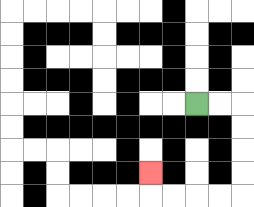{'start': '[8, 4]', 'end': '[6, 7]', 'path_directions': 'R,R,D,D,D,D,L,L,L,L,U', 'path_coordinates': '[[8, 4], [9, 4], [10, 4], [10, 5], [10, 6], [10, 7], [10, 8], [9, 8], [8, 8], [7, 8], [6, 8], [6, 7]]'}